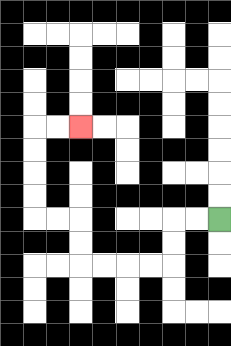{'start': '[9, 9]', 'end': '[3, 5]', 'path_directions': 'L,L,D,D,L,L,L,L,U,U,L,L,U,U,U,U,R,R', 'path_coordinates': '[[9, 9], [8, 9], [7, 9], [7, 10], [7, 11], [6, 11], [5, 11], [4, 11], [3, 11], [3, 10], [3, 9], [2, 9], [1, 9], [1, 8], [1, 7], [1, 6], [1, 5], [2, 5], [3, 5]]'}